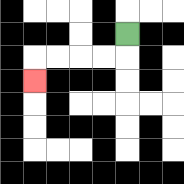{'start': '[5, 1]', 'end': '[1, 3]', 'path_directions': 'D,L,L,L,L,D', 'path_coordinates': '[[5, 1], [5, 2], [4, 2], [3, 2], [2, 2], [1, 2], [1, 3]]'}